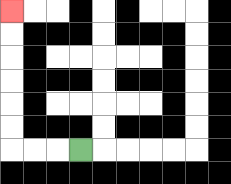{'start': '[3, 6]', 'end': '[0, 0]', 'path_directions': 'L,L,L,U,U,U,U,U,U', 'path_coordinates': '[[3, 6], [2, 6], [1, 6], [0, 6], [0, 5], [0, 4], [0, 3], [0, 2], [0, 1], [0, 0]]'}